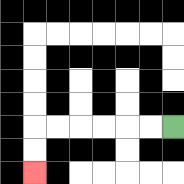{'start': '[7, 5]', 'end': '[1, 7]', 'path_directions': 'L,L,L,L,L,L,D,D', 'path_coordinates': '[[7, 5], [6, 5], [5, 5], [4, 5], [3, 5], [2, 5], [1, 5], [1, 6], [1, 7]]'}